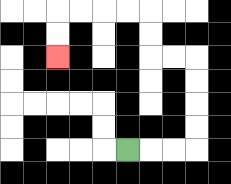{'start': '[5, 6]', 'end': '[2, 2]', 'path_directions': 'R,R,R,U,U,U,U,L,L,U,U,L,L,L,L,D,D', 'path_coordinates': '[[5, 6], [6, 6], [7, 6], [8, 6], [8, 5], [8, 4], [8, 3], [8, 2], [7, 2], [6, 2], [6, 1], [6, 0], [5, 0], [4, 0], [3, 0], [2, 0], [2, 1], [2, 2]]'}